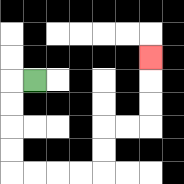{'start': '[1, 3]', 'end': '[6, 2]', 'path_directions': 'L,D,D,D,D,R,R,R,R,U,U,R,R,U,U,U', 'path_coordinates': '[[1, 3], [0, 3], [0, 4], [0, 5], [0, 6], [0, 7], [1, 7], [2, 7], [3, 7], [4, 7], [4, 6], [4, 5], [5, 5], [6, 5], [6, 4], [6, 3], [6, 2]]'}